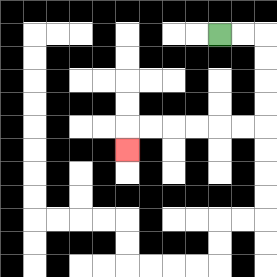{'start': '[9, 1]', 'end': '[5, 6]', 'path_directions': 'R,R,D,D,D,D,L,L,L,L,L,L,D', 'path_coordinates': '[[9, 1], [10, 1], [11, 1], [11, 2], [11, 3], [11, 4], [11, 5], [10, 5], [9, 5], [8, 5], [7, 5], [6, 5], [5, 5], [5, 6]]'}